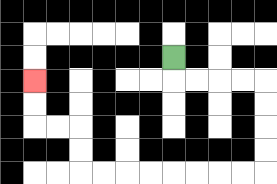{'start': '[7, 2]', 'end': '[1, 3]', 'path_directions': 'D,R,R,R,R,D,D,D,D,L,L,L,L,L,L,L,L,U,U,L,L,U,U', 'path_coordinates': '[[7, 2], [7, 3], [8, 3], [9, 3], [10, 3], [11, 3], [11, 4], [11, 5], [11, 6], [11, 7], [10, 7], [9, 7], [8, 7], [7, 7], [6, 7], [5, 7], [4, 7], [3, 7], [3, 6], [3, 5], [2, 5], [1, 5], [1, 4], [1, 3]]'}